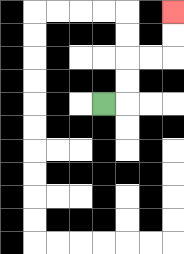{'start': '[4, 4]', 'end': '[7, 0]', 'path_directions': 'R,U,U,R,R,U,U', 'path_coordinates': '[[4, 4], [5, 4], [5, 3], [5, 2], [6, 2], [7, 2], [7, 1], [7, 0]]'}